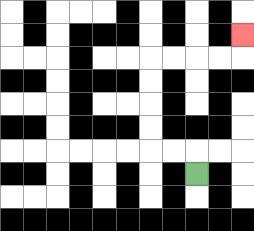{'start': '[8, 7]', 'end': '[10, 1]', 'path_directions': 'U,L,L,U,U,U,U,R,R,R,R,U', 'path_coordinates': '[[8, 7], [8, 6], [7, 6], [6, 6], [6, 5], [6, 4], [6, 3], [6, 2], [7, 2], [8, 2], [9, 2], [10, 2], [10, 1]]'}